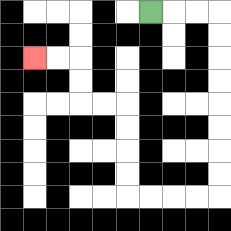{'start': '[6, 0]', 'end': '[1, 2]', 'path_directions': 'R,R,R,D,D,D,D,D,D,D,D,L,L,L,L,U,U,U,U,L,L,U,U,L,L', 'path_coordinates': '[[6, 0], [7, 0], [8, 0], [9, 0], [9, 1], [9, 2], [9, 3], [9, 4], [9, 5], [9, 6], [9, 7], [9, 8], [8, 8], [7, 8], [6, 8], [5, 8], [5, 7], [5, 6], [5, 5], [5, 4], [4, 4], [3, 4], [3, 3], [3, 2], [2, 2], [1, 2]]'}